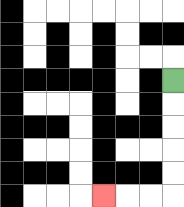{'start': '[7, 3]', 'end': '[4, 8]', 'path_directions': 'D,D,D,D,D,L,L,L', 'path_coordinates': '[[7, 3], [7, 4], [7, 5], [7, 6], [7, 7], [7, 8], [6, 8], [5, 8], [4, 8]]'}